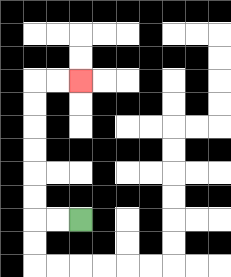{'start': '[3, 9]', 'end': '[3, 3]', 'path_directions': 'L,L,U,U,U,U,U,U,R,R', 'path_coordinates': '[[3, 9], [2, 9], [1, 9], [1, 8], [1, 7], [1, 6], [1, 5], [1, 4], [1, 3], [2, 3], [3, 3]]'}